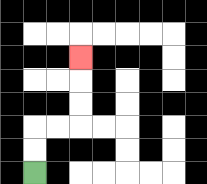{'start': '[1, 7]', 'end': '[3, 2]', 'path_directions': 'U,U,R,R,U,U,U', 'path_coordinates': '[[1, 7], [1, 6], [1, 5], [2, 5], [3, 5], [3, 4], [3, 3], [3, 2]]'}